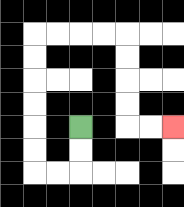{'start': '[3, 5]', 'end': '[7, 5]', 'path_directions': 'D,D,L,L,U,U,U,U,U,U,R,R,R,R,D,D,D,D,R,R', 'path_coordinates': '[[3, 5], [3, 6], [3, 7], [2, 7], [1, 7], [1, 6], [1, 5], [1, 4], [1, 3], [1, 2], [1, 1], [2, 1], [3, 1], [4, 1], [5, 1], [5, 2], [5, 3], [5, 4], [5, 5], [6, 5], [7, 5]]'}